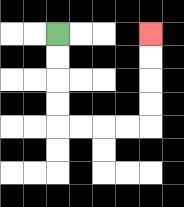{'start': '[2, 1]', 'end': '[6, 1]', 'path_directions': 'D,D,D,D,R,R,R,R,U,U,U,U', 'path_coordinates': '[[2, 1], [2, 2], [2, 3], [2, 4], [2, 5], [3, 5], [4, 5], [5, 5], [6, 5], [6, 4], [6, 3], [6, 2], [6, 1]]'}